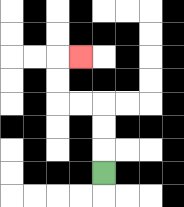{'start': '[4, 7]', 'end': '[3, 2]', 'path_directions': 'U,U,U,L,L,U,U,R', 'path_coordinates': '[[4, 7], [4, 6], [4, 5], [4, 4], [3, 4], [2, 4], [2, 3], [2, 2], [3, 2]]'}